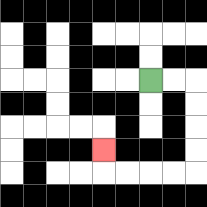{'start': '[6, 3]', 'end': '[4, 6]', 'path_directions': 'R,R,D,D,D,D,L,L,L,L,U', 'path_coordinates': '[[6, 3], [7, 3], [8, 3], [8, 4], [8, 5], [8, 6], [8, 7], [7, 7], [6, 7], [5, 7], [4, 7], [4, 6]]'}